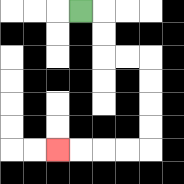{'start': '[3, 0]', 'end': '[2, 6]', 'path_directions': 'R,D,D,R,R,D,D,D,D,L,L,L,L', 'path_coordinates': '[[3, 0], [4, 0], [4, 1], [4, 2], [5, 2], [6, 2], [6, 3], [6, 4], [6, 5], [6, 6], [5, 6], [4, 6], [3, 6], [2, 6]]'}